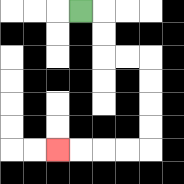{'start': '[3, 0]', 'end': '[2, 6]', 'path_directions': 'R,D,D,R,R,D,D,D,D,L,L,L,L', 'path_coordinates': '[[3, 0], [4, 0], [4, 1], [4, 2], [5, 2], [6, 2], [6, 3], [6, 4], [6, 5], [6, 6], [5, 6], [4, 6], [3, 6], [2, 6]]'}